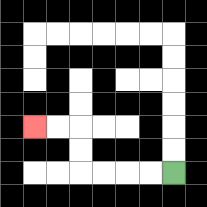{'start': '[7, 7]', 'end': '[1, 5]', 'path_directions': 'L,L,L,L,U,U,L,L', 'path_coordinates': '[[7, 7], [6, 7], [5, 7], [4, 7], [3, 7], [3, 6], [3, 5], [2, 5], [1, 5]]'}